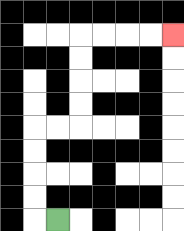{'start': '[2, 9]', 'end': '[7, 1]', 'path_directions': 'L,U,U,U,U,R,R,U,U,U,U,R,R,R,R', 'path_coordinates': '[[2, 9], [1, 9], [1, 8], [1, 7], [1, 6], [1, 5], [2, 5], [3, 5], [3, 4], [3, 3], [3, 2], [3, 1], [4, 1], [5, 1], [6, 1], [7, 1]]'}